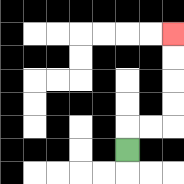{'start': '[5, 6]', 'end': '[7, 1]', 'path_directions': 'U,R,R,U,U,U,U', 'path_coordinates': '[[5, 6], [5, 5], [6, 5], [7, 5], [7, 4], [7, 3], [7, 2], [7, 1]]'}